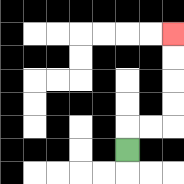{'start': '[5, 6]', 'end': '[7, 1]', 'path_directions': 'U,R,R,U,U,U,U', 'path_coordinates': '[[5, 6], [5, 5], [6, 5], [7, 5], [7, 4], [7, 3], [7, 2], [7, 1]]'}